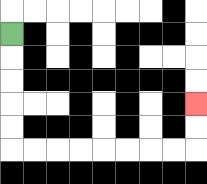{'start': '[0, 1]', 'end': '[8, 4]', 'path_directions': 'D,D,D,D,D,R,R,R,R,R,R,R,R,U,U', 'path_coordinates': '[[0, 1], [0, 2], [0, 3], [0, 4], [0, 5], [0, 6], [1, 6], [2, 6], [3, 6], [4, 6], [5, 6], [6, 6], [7, 6], [8, 6], [8, 5], [8, 4]]'}